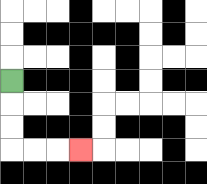{'start': '[0, 3]', 'end': '[3, 6]', 'path_directions': 'D,D,D,R,R,R', 'path_coordinates': '[[0, 3], [0, 4], [0, 5], [0, 6], [1, 6], [2, 6], [3, 6]]'}